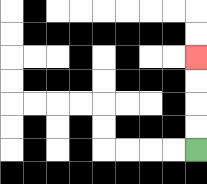{'start': '[8, 6]', 'end': '[8, 2]', 'path_directions': 'U,U,U,U', 'path_coordinates': '[[8, 6], [8, 5], [8, 4], [8, 3], [8, 2]]'}